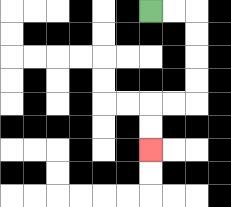{'start': '[6, 0]', 'end': '[6, 6]', 'path_directions': 'R,R,D,D,D,D,L,L,D,D', 'path_coordinates': '[[6, 0], [7, 0], [8, 0], [8, 1], [8, 2], [8, 3], [8, 4], [7, 4], [6, 4], [6, 5], [6, 6]]'}